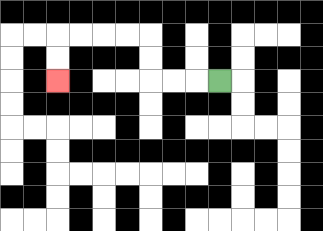{'start': '[9, 3]', 'end': '[2, 3]', 'path_directions': 'L,L,L,U,U,L,L,L,L,D,D', 'path_coordinates': '[[9, 3], [8, 3], [7, 3], [6, 3], [6, 2], [6, 1], [5, 1], [4, 1], [3, 1], [2, 1], [2, 2], [2, 3]]'}